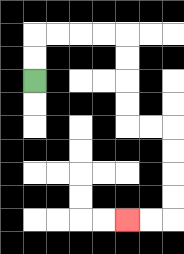{'start': '[1, 3]', 'end': '[5, 9]', 'path_directions': 'U,U,R,R,R,R,D,D,D,D,R,R,D,D,D,D,L,L', 'path_coordinates': '[[1, 3], [1, 2], [1, 1], [2, 1], [3, 1], [4, 1], [5, 1], [5, 2], [5, 3], [5, 4], [5, 5], [6, 5], [7, 5], [7, 6], [7, 7], [7, 8], [7, 9], [6, 9], [5, 9]]'}